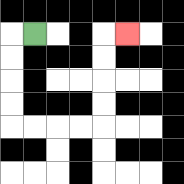{'start': '[1, 1]', 'end': '[5, 1]', 'path_directions': 'L,D,D,D,D,R,R,R,R,U,U,U,U,R', 'path_coordinates': '[[1, 1], [0, 1], [0, 2], [0, 3], [0, 4], [0, 5], [1, 5], [2, 5], [3, 5], [4, 5], [4, 4], [4, 3], [4, 2], [4, 1], [5, 1]]'}